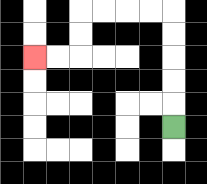{'start': '[7, 5]', 'end': '[1, 2]', 'path_directions': 'U,U,U,U,U,L,L,L,L,D,D,L,L', 'path_coordinates': '[[7, 5], [7, 4], [7, 3], [7, 2], [7, 1], [7, 0], [6, 0], [5, 0], [4, 0], [3, 0], [3, 1], [3, 2], [2, 2], [1, 2]]'}